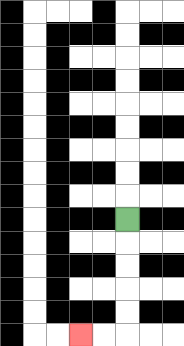{'start': '[5, 9]', 'end': '[3, 14]', 'path_directions': 'D,D,D,D,D,L,L', 'path_coordinates': '[[5, 9], [5, 10], [5, 11], [5, 12], [5, 13], [5, 14], [4, 14], [3, 14]]'}